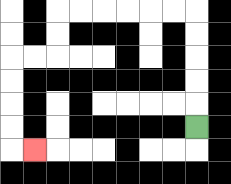{'start': '[8, 5]', 'end': '[1, 6]', 'path_directions': 'U,U,U,U,U,L,L,L,L,L,L,D,D,L,L,D,D,D,D,R', 'path_coordinates': '[[8, 5], [8, 4], [8, 3], [8, 2], [8, 1], [8, 0], [7, 0], [6, 0], [5, 0], [4, 0], [3, 0], [2, 0], [2, 1], [2, 2], [1, 2], [0, 2], [0, 3], [0, 4], [0, 5], [0, 6], [1, 6]]'}